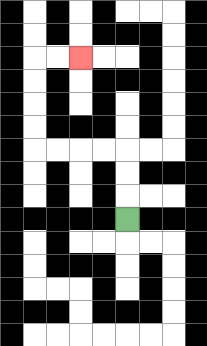{'start': '[5, 9]', 'end': '[3, 2]', 'path_directions': 'U,U,U,L,L,L,L,U,U,U,U,R,R', 'path_coordinates': '[[5, 9], [5, 8], [5, 7], [5, 6], [4, 6], [3, 6], [2, 6], [1, 6], [1, 5], [1, 4], [1, 3], [1, 2], [2, 2], [3, 2]]'}